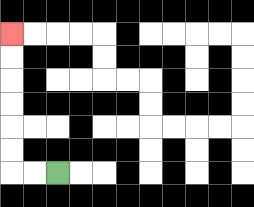{'start': '[2, 7]', 'end': '[0, 1]', 'path_directions': 'L,L,U,U,U,U,U,U', 'path_coordinates': '[[2, 7], [1, 7], [0, 7], [0, 6], [0, 5], [0, 4], [0, 3], [0, 2], [0, 1]]'}